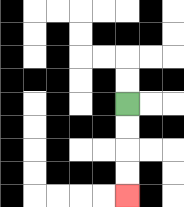{'start': '[5, 4]', 'end': '[5, 8]', 'path_directions': 'D,D,D,D', 'path_coordinates': '[[5, 4], [5, 5], [5, 6], [5, 7], [5, 8]]'}